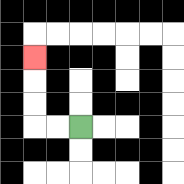{'start': '[3, 5]', 'end': '[1, 2]', 'path_directions': 'L,L,U,U,U', 'path_coordinates': '[[3, 5], [2, 5], [1, 5], [1, 4], [1, 3], [1, 2]]'}